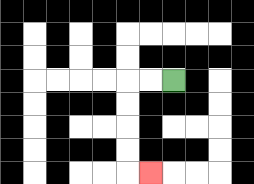{'start': '[7, 3]', 'end': '[6, 7]', 'path_directions': 'L,L,D,D,D,D,R', 'path_coordinates': '[[7, 3], [6, 3], [5, 3], [5, 4], [5, 5], [5, 6], [5, 7], [6, 7]]'}